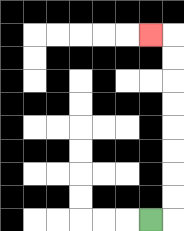{'start': '[6, 9]', 'end': '[6, 1]', 'path_directions': 'R,U,U,U,U,U,U,U,U,L', 'path_coordinates': '[[6, 9], [7, 9], [7, 8], [7, 7], [7, 6], [7, 5], [7, 4], [7, 3], [7, 2], [7, 1], [6, 1]]'}